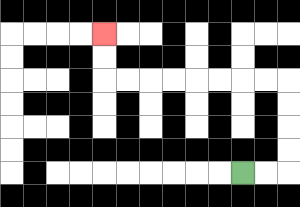{'start': '[10, 7]', 'end': '[4, 1]', 'path_directions': 'R,R,U,U,U,U,L,L,L,L,L,L,L,L,U,U', 'path_coordinates': '[[10, 7], [11, 7], [12, 7], [12, 6], [12, 5], [12, 4], [12, 3], [11, 3], [10, 3], [9, 3], [8, 3], [7, 3], [6, 3], [5, 3], [4, 3], [4, 2], [4, 1]]'}